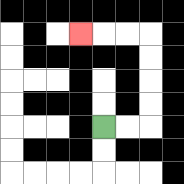{'start': '[4, 5]', 'end': '[3, 1]', 'path_directions': 'R,R,U,U,U,U,L,L,L', 'path_coordinates': '[[4, 5], [5, 5], [6, 5], [6, 4], [6, 3], [6, 2], [6, 1], [5, 1], [4, 1], [3, 1]]'}